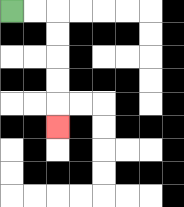{'start': '[0, 0]', 'end': '[2, 5]', 'path_directions': 'R,R,D,D,D,D,D', 'path_coordinates': '[[0, 0], [1, 0], [2, 0], [2, 1], [2, 2], [2, 3], [2, 4], [2, 5]]'}